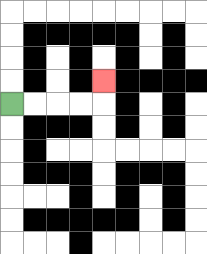{'start': '[0, 4]', 'end': '[4, 3]', 'path_directions': 'R,R,R,R,U', 'path_coordinates': '[[0, 4], [1, 4], [2, 4], [3, 4], [4, 4], [4, 3]]'}